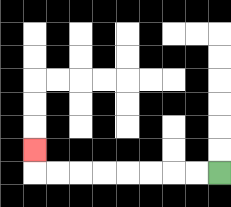{'start': '[9, 7]', 'end': '[1, 6]', 'path_directions': 'L,L,L,L,L,L,L,L,U', 'path_coordinates': '[[9, 7], [8, 7], [7, 7], [6, 7], [5, 7], [4, 7], [3, 7], [2, 7], [1, 7], [1, 6]]'}